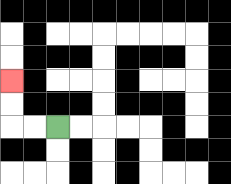{'start': '[2, 5]', 'end': '[0, 3]', 'path_directions': 'L,L,U,U', 'path_coordinates': '[[2, 5], [1, 5], [0, 5], [0, 4], [0, 3]]'}